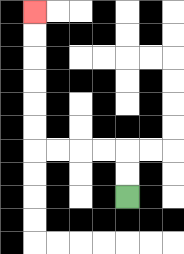{'start': '[5, 8]', 'end': '[1, 0]', 'path_directions': 'U,U,L,L,L,L,U,U,U,U,U,U', 'path_coordinates': '[[5, 8], [5, 7], [5, 6], [4, 6], [3, 6], [2, 6], [1, 6], [1, 5], [1, 4], [1, 3], [1, 2], [1, 1], [1, 0]]'}